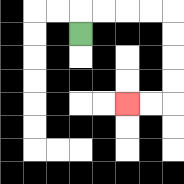{'start': '[3, 1]', 'end': '[5, 4]', 'path_directions': 'U,R,R,R,R,D,D,D,D,L,L', 'path_coordinates': '[[3, 1], [3, 0], [4, 0], [5, 0], [6, 0], [7, 0], [7, 1], [7, 2], [7, 3], [7, 4], [6, 4], [5, 4]]'}